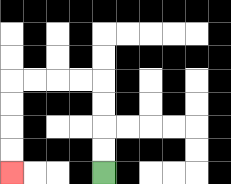{'start': '[4, 7]', 'end': '[0, 7]', 'path_directions': 'U,U,U,U,L,L,L,L,D,D,D,D', 'path_coordinates': '[[4, 7], [4, 6], [4, 5], [4, 4], [4, 3], [3, 3], [2, 3], [1, 3], [0, 3], [0, 4], [0, 5], [0, 6], [0, 7]]'}